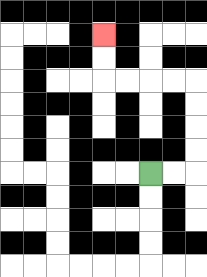{'start': '[6, 7]', 'end': '[4, 1]', 'path_directions': 'R,R,U,U,U,U,L,L,L,L,U,U', 'path_coordinates': '[[6, 7], [7, 7], [8, 7], [8, 6], [8, 5], [8, 4], [8, 3], [7, 3], [6, 3], [5, 3], [4, 3], [4, 2], [4, 1]]'}